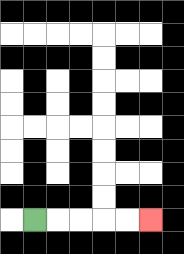{'start': '[1, 9]', 'end': '[6, 9]', 'path_directions': 'R,R,R,R,R', 'path_coordinates': '[[1, 9], [2, 9], [3, 9], [4, 9], [5, 9], [6, 9]]'}